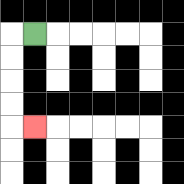{'start': '[1, 1]', 'end': '[1, 5]', 'path_directions': 'L,D,D,D,D,R', 'path_coordinates': '[[1, 1], [0, 1], [0, 2], [0, 3], [0, 4], [0, 5], [1, 5]]'}